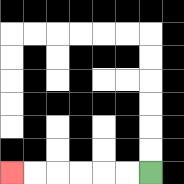{'start': '[6, 7]', 'end': '[0, 7]', 'path_directions': 'L,L,L,L,L,L', 'path_coordinates': '[[6, 7], [5, 7], [4, 7], [3, 7], [2, 7], [1, 7], [0, 7]]'}